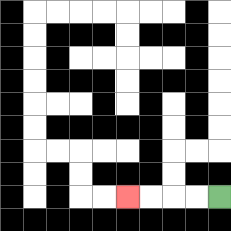{'start': '[9, 8]', 'end': '[5, 8]', 'path_directions': 'L,L,L,L', 'path_coordinates': '[[9, 8], [8, 8], [7, 8], [6, 8], [5, 8]]'}